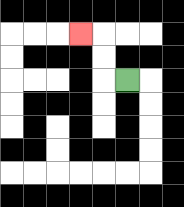{'start': '[5, 3]', 'end': '[3, 1]', 'path_directions': 'L,U,U,L', 'path_coordinates': '[[5, 3], [4, 3], [4, 2], [4, 1], [3, 1]]'}